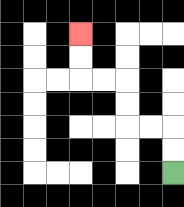{'start': '[7, 7]', 'end': '[3, 1]', 'path_directions': 'U,U,L,L,U,U,L,L,U,U', 'path_coordinates': '[[7, 7], [7, 6], [7, 5], [6, 5], [5, 5], [5, 4], [5, 3], [4, 3], [3, 3], [3, 2], [3, 1]]'}